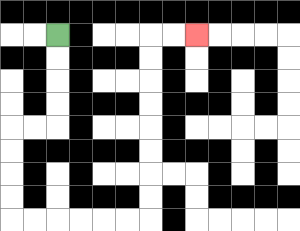{'start': '[2, 1]', 'end': '[8, 1]', 'path_directions': 'D,D,D,D,L,L,D,D,D,D,R,R,R,R,R,R,U,U,U,U,U,U,U,U,R,R', 'path_coordinates': '[[2, 1], [2, 2], [2, 3], [2, 4], [2, 5], [1, 5], [0, 5], [0, 6], [0, 7], [0, 8], [0, 9], [1, 9], [2, 9], [3, 9], [4, 9], [5, 9], [6, 9], [6, 8], [6, 7], [6, 6], [6, 5], [6, 4], [6, 3], [6, 2], [6, 1], [7, 1], [8, 1]]'}